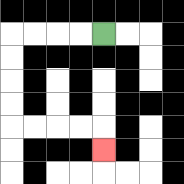{'start': '[4, 1]', 'end': '[4, 6]', 'path_directions': 'L,L,L,L,D,D,D,D,R,R,R,R,D', 'path_coordinates': '[[4, 1], [3, 1], [2, 1], [1, 1], [0, 1], [0, 2], [0, 3], [0, 4], [0, 5], [1, 5], [2, 5], [3, 5], [4, 5], [4, 6]]'}